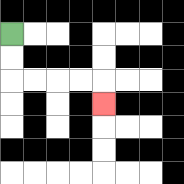{'start': '[0, 1]', 'end': '[4, 4]', 'path_directions': 'D,D,R,R,R,R,D', 'path_coordinates': '[[0, 1], [0, 2], [0, 3], [1, 3], [2, 3], [3, 3], [4, 3], [4, 4]]'}